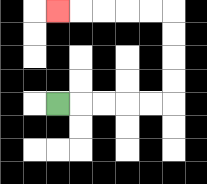{'start': '[2, 4]', 'end': '[2, 0]', 'path_directions': 'R,R,R,R,R,U,U,U,U,L,L,L,L,L', 'path_coordinates': '[[2, 4], [3, 4], [4, 4], [5, 4], [6, 4], [7, 4], [7, 3], [7, 2], [7, 1], [7, 0], [6, 0], [5, 0], [4, 0], [3, 0], [2, 0]]'}